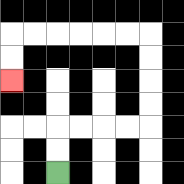{'start': '[2, 7]', 'end': '[0, 3]', 'path_directions': 'U,U,R,R,R,R,U,U,U,U,L,L,L,L,L,L,D,D', 'path_coordinates': '[[2, 7], [2, 6], [2, 5], [3, 5], [4, 5], [5, 5], [6, 5], [6, 4], [6, 3], [6, 2], [6, 1], [5, 1], [4, 1], [3, 1], [2, 1], [1, 1], [0, 1], [0, 2], [0, 3]]'}